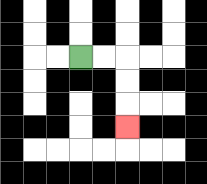{'start': '[3, 2]', 'end': '[5, 5]', 'path_directions': 'R,R,D,D,D', 'path_coordinates': '[[3, 2], [4, 2], [5, 2], [5, 3], [5, 4], [5, 5]]'}